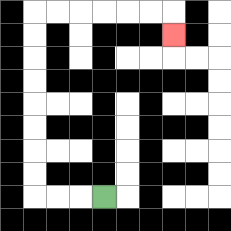{'start': '[4, 8]', 'end': '[7, 1]', 'path_directions': 'L,L,L,U,U,U,U,U,U,U,U,R,R,R,R,R,R,D', 'path_coordinates': '[[4, 8], [3, 8], [2, 8], [1, 8], [1, 7], [1, 6], [1, 5], [1, 4], [1, 3], [1, 2], [1, 1], [1, 0], [2, 0], [3, 0], [4, 0], [5, 0], [6, 0], [7, 0], [7, 1]]'}